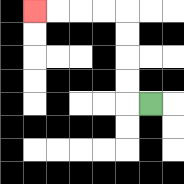{'start': '[6, 4]', 'end': '[1, 0]', 'path_directions': 'L,U,U,U,U,L,L,L,L', 'path_coordinates': '[[6, 4], [5, 4], [5, 3], [5, 2], [5, 1], [5, 0], [4, 0], [3, 0], [2, 0], [1, 0]]'}